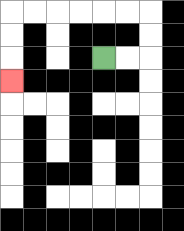{'start': '[4, 2]', 'end': '[0, 3]', 'path_directions': 'R,R,U,U,L,L,L,L,L,L,D,D,D', 'path_coordinates': '[[4, 2], [5, 2], [6, 2], [6, 1], [6, 0], [5, 0], [4, 0], [3, 0], [2, 0], [1, 0], [0, 0], [0, 1], [0, 2], [0, 3]]'}